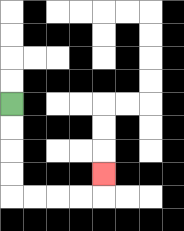{'start': '[0, 4]', 'end': '[4, 7]', 'path_directions': 'D,D,D,D,R,R,R,R,U', 'path_coordinates': '[[0, 4], [0, 5], [0, 6], [0, 7], [0, 8], [1, 8], [2, 8], [3, 8], [4, 8], [4, 7]]'}